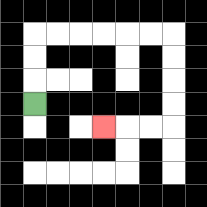{'start': '[1, 4]', 'end': '[4, 5]', 'path_directions': 'U,U,U,R,R,R,R,R,R,D,D,D,D,L,L,L', 'path_coordinates': '[[1, 4], [1, 3], [1, 2], [1, 1], [2, 1], [3, 1], [4, 1], [5, 1], [6, 1], [7, 1], [7, 2], [7, 3], [7, 4], [7, 5], [6, 5], [5, 5], [4, 5]]'}